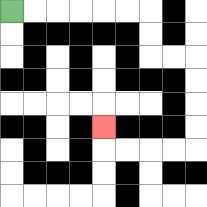{'start': '[0, 0]', 'end': '[4, 5]', 'path_directions': 'R,R,R,R,R,R,D,D,R,R,D,D,D,D,L,L,L,L,U', 'path_coordinates': '[[0, 0], [1, 0], [2, 0], [3, 0], [4, 0], [5, 0], [6, 0], [6, 1], [6, 2], [7, 2], [8, 2], [8, 3], [8, 4], [8, 5], [8, 6], [7, 6], [6, 6], [5, 6], [4, 6], [4, 5]]'}